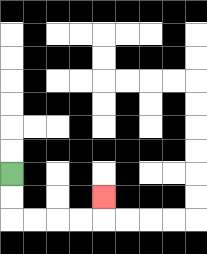{'start': '[0, 7]', 'end': '[4, 8]', 'path_directions': 'D,D,R,R,R,R,U', 'path_coordinates': '[[0, 7], [0, 8], [0, 9], [1, 9], [2, 9], [3, 9], [4, 9], [4, 8]]'}